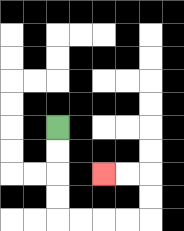{'start': '[2, 5]', 'end': '[4, 7]', 'path_directions': 'D,D,D,D,R,R,R,R,U,U,L,L', 'path_coordinates': '[[2, 5], [2, 6], [2, 7], [2, 8], [2, 9], [3, 9], [4, 9], [5, 9], [6, 9], [6, 8], [6, 7], [5, 7], [4, 7]]'}